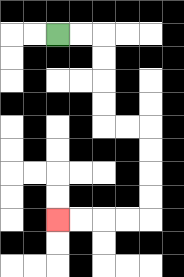{'start': '[2, 1]', 'end': '[2, 9]', 'path_directions': 'R,R,D,D,D,D,R,R,D,D,D,D,L,L,L,L', 'path_coordinates': '[[2, 1], [3, 1], [4, 1], [4, 2], [4, 3], [4, 4], [4, 5], [5, 5], [6, 5], [6, 6], [6, 7], [6, 8], [6, 9], [5, 9], [4, 9], [3, 9], [2, 9]]'}